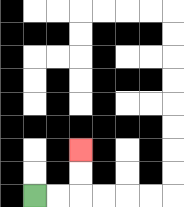{'start': '[1, 8]', 'end': '[3, 6]', 'path_directions': 'R,R,U,U', 'path_coordinates': '[[1, 8], [2, 8], [3, 8], [3, 7], [3, 6]]'}